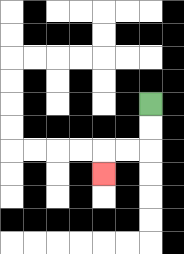{'start': '[6, 4]', 'end': '[4, 7]', 'path_directions': 'D,D,L,L,D', 'path_coordinates': '[[6, 4], [6, 5], [6, 6], [5, 6], [4, 6], [4, 7]]'}